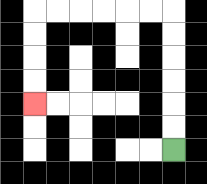{'start': '[7, 6]', 'end': '[1, 4]', 'path_directions': 'U,U,U,U,U,U,L,L,L,L,L,L,D,D,D,D', 'path_coordinates': '[[7, 6], [7, 5], [7, 4], [7, 3], [7, 2], [7, 1], [7, 0], [6, 0], [5, 0], [4, 0], [3, 0], [2, 0], [1, 0], [1, 1], [1, 2], [1, 3], [1, 4]]'}